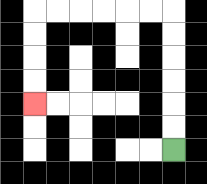{'start': '[7, 6]', 'end': '[1, 4]', 'path_directions': 'U,U,U,U,U,U,L,L,L,L,L,L,D,D,D,D', 'path_coordinates': '[[7, 6], [7, 5], [7, 4], [7, 3], [7, 2], [7, 1], [7, 0], [6, 0], [5, 0], [4, 0], [3, 0], [2, 0], [1, 0], [1, 1], [1, 2], [1, 3], [1, 4]]'}